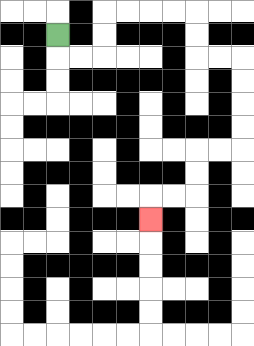{'start': '[2, 1]', 'end': '[6, 9]', 'path_directions': 'D,R,R,U,U,R,R,R,R,D,D,R,R,D,D,D,D,L,L,D,D,L,L,D', 'path_coordinates': '[[2, 1], [2, 2], [3, 2], [4, 2], [4, 1], [4, 0], [5, 0], [6, 0], [7, 0], [8, 0], [8, 1], [8, 2], [9, 2], [10, 2], [10, 3], [10, 4], [10, 5], [10, 6], [9, 6], [8, 6], [8, 7], [8, 8], [7, 8], [6, 8], [6, 9]]'}